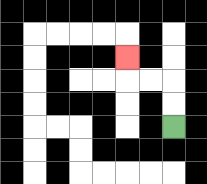{'start': '[7, 5]', 'end': '[5, 2]', 'path_directions': 'U,U,L,L,U', 'path_coordinates': '[[7, 5], [7, 4], [7, 3], [6, 3], [5, 3], [5, 2]]'}